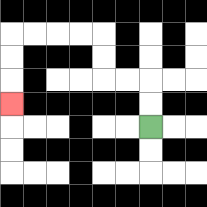{'start': '[6, 5]', 'end': '[0, 4]', 'path_directions': 'U,U,L,L,U,U,L,L,L,L,D,D,D', 'path_coordinates': '[[6, 5], [6, 4], [6, 3], [5, 3], [4, 3], [4, 2], [4, 1], [3, 1], [2, 1], [1, 1], [0, 1], [0, 2], [0, 3], [0, 4]]'}